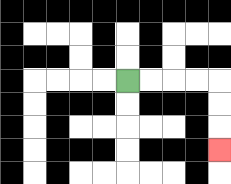{'start': '[5, 3]', 'end': '[9, 6]', 'path_directions': 'R,R,R,R,D,D,D', 'path_coordinates': '[[5, 3], [6, 3], [7, 3], [8, 3], [9, 3], [9, 4], [9, 5], [9, 6]]'}